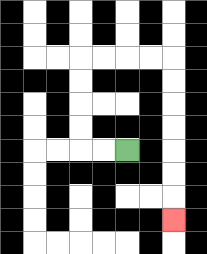{'start': '[5, 6]', 'end': '[7, 9]', 'path_directions': 'L,L,U,U,U,U,R,R,R,R,D,D,D,D,D,D,D', 'path_coordinates': '[[5, 6], [4, 6], [3, 6], [3, 5], [3, 4], [3, 3], [3, 2], [4, 2], [5, 2], [6, 2], [7, 2], [7, 3], [7, 4], [7, 5], [7, 6], [7, 7], [7, 8], [7, 9]]'}